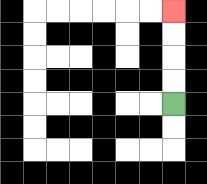{'start': '[7, 4]', 'end': '[7, 0]', 'path_directions': 'U,U,U,U', 'path_coordinates': '[[7, 4], [7, 3], [7, 2], [7, 1], [7, 0]]'}